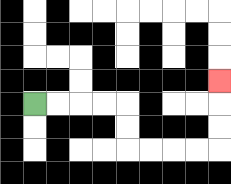{'start': '[1, 4]', 'end': '[9, 3]', 'path_directions': 'R,R,R,R,D,D,R,R,R,R,U,U,U', 'path_coordinates': '[[1, 4], [2, 4], [3, 4], [4, 4], [5, 4], [5, 5], [5, 6], [6, 6], [7, 6], [8, 6], [9, 6], [9, 5], [9, 4], [9, 3]]'}